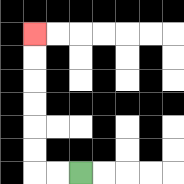{'start': '[3, 7]', 'end': '[1, 1]', 'path_directions': 'L,L,U,U,U,U,U,U', 'path_coordinates': '[[3, 7], [2, 7], [1, 7], [1, 6], [1, 5], [1, 4], [1, 3], [1, 2], [1, 1]]'}